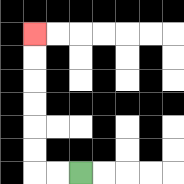{'start': '[3, 7]', 'end': '[1, 1]', 'path_directions': 'L,L,U,U,U,U,U,U', 'path_coordinates': '[[3, 7], [2, 7], [1, 7], [1, 6], [1, 5], [1, 4], [1, 3], [1, 2], [1, 1]]'}